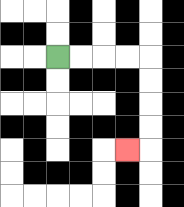{'start': '[2, 2]', 'end': '[5, 6]', 'path_directions': 'R,R,R,R,D,D,D,D,L', 'path_coordinates': '[[2, 2], [3, 2], [4, 2], [5, 2], [6, 2], [6, 3], [6, 4], [6, 5], [6, 6], [5, 6]]'}